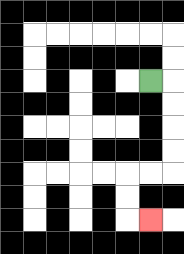{'start': '[6, 3]', 'end': '[6, 9]', 'path_directions': 'R,D,D,D,D,L,L,D,D,R', 'path_coordinates': '[[6, 3], [7, 3], [7, 4], [7, 5], [7, 6], [7, 7], [6, 7], [5, 7], [5, 8], [5, 9], [6, 9]]'}